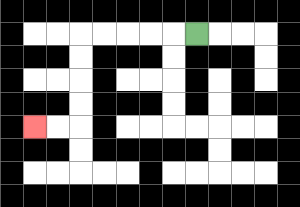{'start': '[8, 1]', 'end': '[1, 5]', 'path_directions': 'L,L,L,L,L,D,D,D,D,L,L', 'path_coordinates': '[[8, 1], [7, 1], [6, 1], [5, 1], [4, 1], [3, 1], [3, 2], [3, 3], [3, 4], [3, 5], [2, 5], [1, 5]]'}